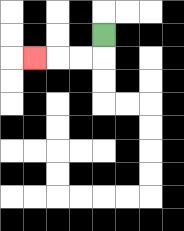{'start': '[4, 1]', 'end': '[1, 2]', 'path_directions': 'D,L,L,L', 'path_coordinates': '[[4, 1], [4, 2], [3, 2], [2, 2], [1, 2]]'}